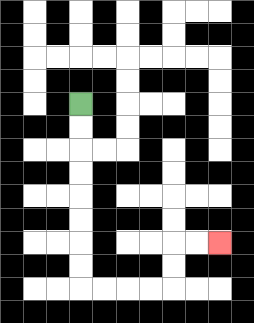{'start': '[3, 4]', 'end': '[9, 10]', 'path_directions': 'D,D,D,D,D,D,D,D,R,R,R,R,U,U,R,R', 'path_coordinates': '[[3, 4], [3, 5], [3, 6], [3, 7], [3, 8], [3, 9], [3, 10], [3, 11], [3, 12], [4, 12], [5, 12], [6, 12], [7, 12], [7, 11], [7, 10], [8, 10], [9, 10]]'}